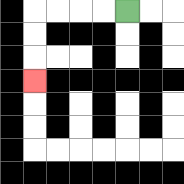{'start': '[5, 0]', 'end': '[1, 3]', 'path_directions': 'L,L,L,L,D,D,D', 'path_coordinates': '[[5, 0], [4, 0], [3, 0], [2, 0], [1, 0], [1, 1], [1, 2], [1, 3]]'}